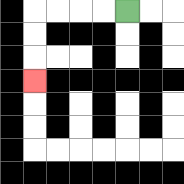{'start': '[5, 0]', 'end': '[1, 3]', 'path_directions': 'L,L,L,L,D,D,D', 'path_coordinates': '[[5, 0], [4, 0], [3, 0], [2, 0], [1, 0], [1, 1], [1, 2], [1, 3]]'}